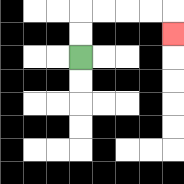{'start': '[3, 2]', 'end': '[7, 1]', 'path_directions': 'U,U,R,R,R,R,D', 'path_coordinates': '[[3, 2], [3, 1], [3, 0], [4, 0], [5, 0], [6, 0], [7, 0], [7, 1]]'}